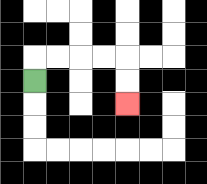{'start': '[1, 3]', 'end': '[5, 4]', 'path_directions': 'U,R,R,R,R,D,D', 'path_coordinates': '[[1, 3], [1, 2], [2, 2], [3, 2], [4, 2], [5, 2], [5, 3], [5, 4]]'}